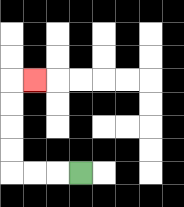{'start': '[3, 7]', 'end': '[1, 3]', 'path_directions': 'L,L,L,U,U,U,U,R', 'path_coordinates': '[[3, 7], [2, 7], [1, 7], [0, 7], [0, 6], [0, 5], [0, 4], [0, 3], [1, 3]]'}